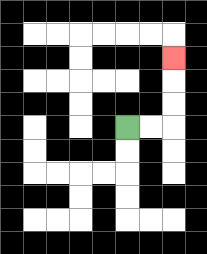{'start': '[5, 5]', 'end': '[7, 2]', 'path_directions': 'R,R,U,U,U', 'path_coordinates': '[[5, 5], [6, 5], [7, 5], [7, 4], [7, 3], [7, 2]]'}